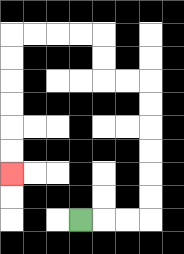{'start': '[3, 9]', 'end': '[0, 7]', 'path_directions': 'R,R,R,U,U,U,U,U,U,L,L,U,U,L,L,L,L,D,D,D,D,D,D', 'path_coordinates': '[[3, 9], [4, 9], [5, 9], [6, 9], [6, 8], [6, 7], [6, 6], [6, 5], [6, 4], [6, 3], [5, 3], [4, 3], [4, 2], [4, 1], [3, 1], [2, 1], [1, 1], [0, 1], [0, 2], [0, 3], [0, 4], [0, 5], [0, 6], [0, 7]]'}